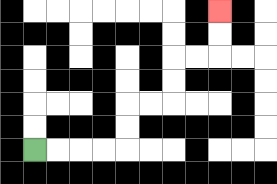{'start': '[1, 6]', 'end': '[9, 0]', 'path_directions': 'R,R,R,R,U,U,R,R,U,U,R,R,U,U', 'path_coordinates': '[[1, 6], [2, 6], [3, 6], [4, 6], [5, 6], [5, 5], [5, 4], [6, 4], [7, 4], [7, 3], [7, 2], [8, 2], [9, 2], [9, 1], [9, 0]]'}